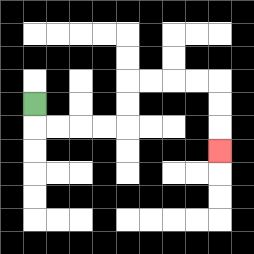{'start': '[1, 4]', 'end': '[9, 6]', 'path_directions': 'D,R,R,R,R,U,U,R,R,R,R,D,D,D', 'path_coordinates': '[[1, 4], [1, 5], [2, 5], [3, 5], [4, 5], [5, 5], [5, 4], [5, 3], [6, 3], [7, 3], [8, 3], [9, 3], [9, 4], [9, 5], [9, 6]]'}